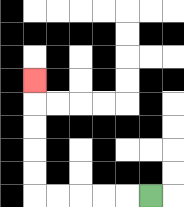{'start': '[6, 8]', 'end': '[1, 3]', 'path_directions': 'L,L,L,L,L,U,U,U,U,U', 'path_coordinates': '[[6, 8], [5, 8], [4, 8], [3, 8], [2, 8], [1, 8], [1, 7], [1, 6], [1, 5], [1, 4], [1, 3]]'}